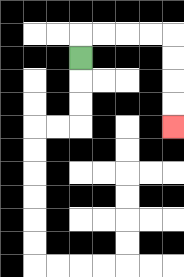{'start': '[3, 2]', 'end': '[7, 5]', 'path_directions': 'U,R,R,R,R,D,D,D,D', 'path_coordinates': '[[3, 2], [3, 1], [4, 1], [5, 1], [6, 1], [7, 1], [7, 2], [7, 3], [7, 4], [7, 5]]'}